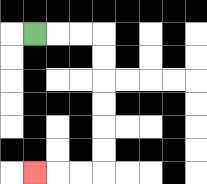{'start': '[1, 1]', 'end': '[1, 7]', 'path_directions': 'R,R,R,D,D,D,D,D,D,L,L,L', 'path_coordinates': '[[1, 1], [2, 1], [3, 1], [4, 1], [4, 2], [4, 3], [4, 4], [4, 5], [4, 6], [4, 7], [3, 7], [2, 7], [1, 7]]'}